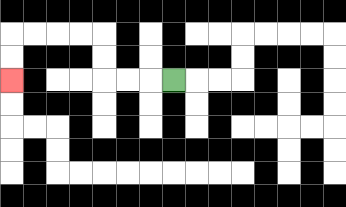{'start': '[7, 3]', 'end': '[0, 3]', 'path_directions': 'L,L,L,U,U,L,L,L,L,D,D', 'path_coordinates': '[[7, 3], [6, 3], [5, 3], [4, 3], [4, 2], [4, 1], [3, 1], [2, 1], [1, 1], [0, 1], [0, 2], [0, 3]]'}